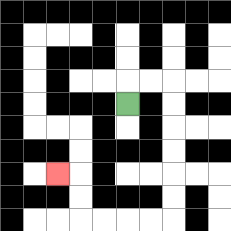{'start': '[5, 4]', 'end': '[2, 7]', 'path_directions': 'U,R,R,D,D,D,D,D,D,L,L,L,L,U,U,L', 'path_coordinates': '[[5, 4], [5, 3], [6, 3], [7, 3], [7, 4], [7, 5], [7, 6], [7, 7], [7, 8], [7, 9], [6, 9], [5, 9], [4, 9], [3, 9], [3, 8], [3, 7], [2, 7]]'}